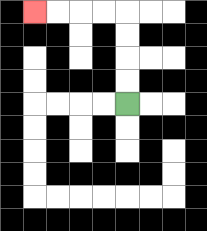{'start': '[5, 4]', 'end': '[1, 0]', 'path_directions': 'U,U,U,U,L,L,L,L', 'path_coordinates': '[[5, 4], [5, 3], [5, 2], [5, 1], [5, 0], [4, 0], [3, 0], [2, 0], [1, 0]]'}